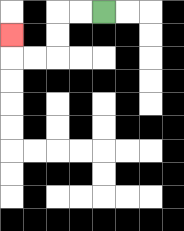{'start': '[4, 0]', 'end': '[0, 1]', 'path_directions': 'L,L,D,D,L,L,U', 'path_coordinates': '[[4, 0], [3, 0], [2, 0], [2, 1], [2, 2], [1, 2], [0, 2], [0, 1]]'}